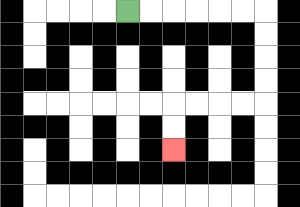{'start': '[5, 0]', 'end': '[7, 6]', 'path_directions': 'R,R,R,R,R,R,D,D,D,D,L,L,L,L,D,D', 'path_coordinates': '[[5, 0], [6, 0], [7, 0], [8, 0], [9, 0], [10, 0], [11, 0], [11, 1], [11, 2], [11, 3], [11, 4], [10, 4], [9, 4], [8, 4], [7, 4], [7, 5], [7, 6]]'}